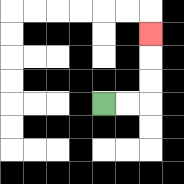{'start': '[4, 4]', 'end': '[6, 1]', 'path_directions': 'R,R,U,U,U', 'path_coordinates': '[[4, 4], [5, 4], [6, 4], [6, 3], [6, 2], [6, 1]]'}